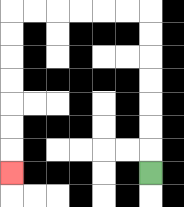{'start': '[6, 7]', 'end': '[0, 7]', 'path_directions': 'U,U,U,U,U,U,U,L,L,L,L,L,L,D,D,D,D,D,D,D', 'path_coordinates': '[[6, 7], [6, 6], [6, 5], [6, 4], [6, 3], [6, 2], [6, 1], [6, 0], [5, 0], [4, 0], [3, 0], [2, 0], [1, 0], [0, 0], [0, 1], [0, 2], [0, 3], [0, 4], [0, 5], [0, 6], [0, 7]]'}